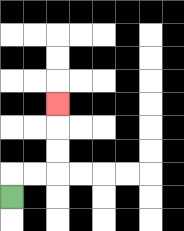{'start': '[0, 8]', 'end': '[2, 4]', 'path_directions': 'U,R,R,U,U,U', 'path_coordinates': '[[0, 8], [0, 7], [1, 7], [2, 7], [2, 6], [2, 5], [2, 4]]'}